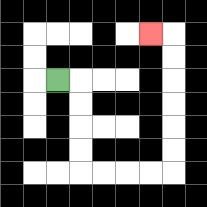{'start': '[2, 3]', 'end': '[6, 1]', 'path_directions': 'R,D,D,D,D,R,R,R,R,U,U,U,U,U,U,L', 'path_coordinates': '[[2, 3], [3, 3], [3, 4], [3, 5], [3, 6], [3, 7], [4, 7], [5, 7], [6, 7], [7, 7], [7, 6], [7, 5], [7, 4], [7, 3], [7, 2], [7, 1], [6, 1]]'}